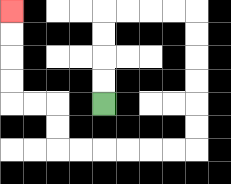{'start': '[4, 4]', 'end': '[0, 0]', 'path_directions': 'U,U,U,U,R,R,R,R,D,D,D,D,D,D,L,L,L,L,L,L,U,U,L,L,U,U,U,U', 'path_coordinates': '[[4, 4], [4, 3], [4, 2], [4, 1], [4, 0], [5, 0], [6, 0], [7, 0], [8, 0], [8, 1], [8, 2], [8, 3], [8, 4], [8, 5], [8, 6], [7, 6], [6, 6], [5, 6], [4, 6], [3, 6], [2, 6], [2, 5], [2, 4], [1, 4], [0, 4], [0, 3], [0, 2], [0, 1], [0, 0]]'}